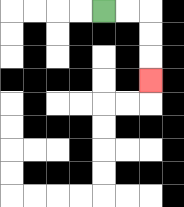{'start': '[4, 0]', 'end': '[6, 3]', 'path_directions': 'R,R,D,D,D', 'path_coordinates': '[[4, 0], [5, 0], [6, 0], [6, 1], [6, 2], [6, 3]]'}